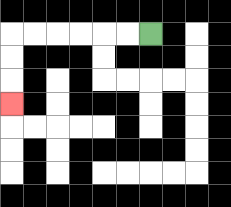{'start': '[6, 1]', 'end': '[0, 4]', 'path_directions': 'L,L,L,L,L,L,D,D,D', 'path_coordinates': '[[6, 1], [5, 1], [4, 1], [3, 1], [2, 1], [1, 1], [0, 1], [0, 2], [0, 3], [0, 4]]'}